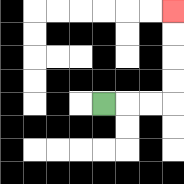{'start': '[4, 4]', 'end': '[7, 0]', 'path_directions': 'R,R,R,U,U,U,U', 'path_coordinates': '[[4, 4], [5, 4], [6, 4], [7, 4], [7, 3], [7, 2], [7, 1], [7, 0]]'}